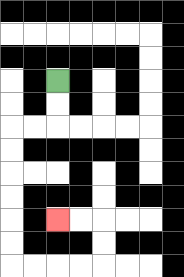{'start': '[2, 3]', 'end': '[2, 9]', 'path_directions': 'D,D,L,L,D,D,D,D,D,D,R,R,R,R,U,U,L,L', 'path_coordinates': '[[2, 3], [2, 4], [2, 5], [1, 5], [0, 5], [0, 6], [0, 7], [0, 8], [0, 9], [0, 10], [0, 11], [1, 11], [2, 11], [3, 11], [4, 11], [4, 10], [4, 9], [3, 9], [2, 9]]'}